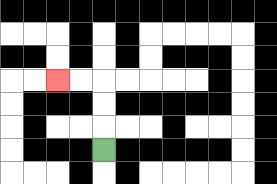{'start': '[4, 6]', 'end': '[2, 3]', 'path_directions': 'U,U,U,L,L', 'path_coordinates': '[[4, 6], [4, 5], [4, 4], [4, 3], [3, 3], [2, 3]]'}